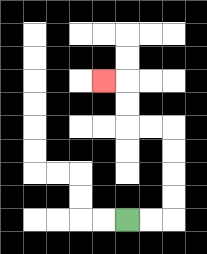{'start': '[5, 9]', 'end': '[4, 3]', 'path_directions': 'R,R,U,U,U,U,L,L,U,U,L', 'path_coordinates': '[[5, 9], [6, 9], [7, 9], [7, 8], [7, 7], [7, 6], [7, 5], [6, 5], [5, 5], [5, 4], [5, 3], [4, 3]]'}